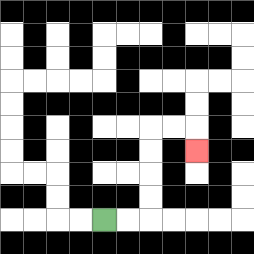{'start': '[4, 9]', 'end': '[8, 6]', 'path_directions': 'R,R,U,U,U,U,R,R,D', 'path_coordinates': '[[4, 9], [5, 9], [6, 9], [6, 8], [6, 7], [6, 6], [6, 5], [7, 5], [8, 5], [8, 6]]'}